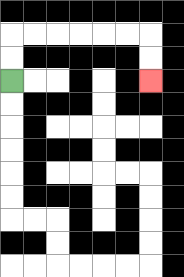{'start': '[0, 3]', 'end': '[6, 3]', 'path_directions': 'U,U,R,R,R,R,R,R,D,D', 'path_coordinates': '[[0, 3], [0, 2], [0, 1], [1, 1], [2, 1], [3, 1], [4, 1], [5, 1], [6, 1], [6, 2], [6, 3]]'}